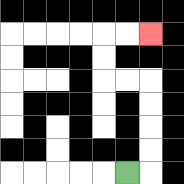{'start': '[5, 7]', 'end': '[6, 1]', 'path_directions': 'R,U,U,U,U,L,L,U,U,R,R', 'path_coordinates': '[[5, 7], [6, 7], [6, 6], [6, 5], [6, 4], [6, 3], [5, 3], [4, 3], [4, 2], [4, 1], [5, 1], [6, 1]]'}